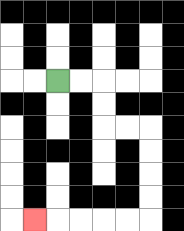{'start': '[2, 3]', 'end': '[1, 9]', 'path_directions': 'R,R,D,D,R,R,D,D,D,D,L,L,L,L,L', 'path_coordinates': '[[2, 3], [3, 3], [4, 3], [4, 4], [4, 5], [5, 5], [6, 5], [6, 6], [6, 7], [6, 8], [6, 9], [5, 9], [4, 9], [3, 9], [2, 9], [1, 9]]'}